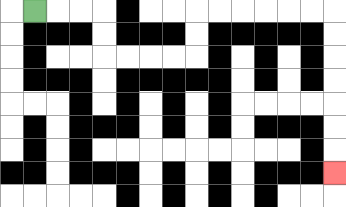{'start': '[1, 0]', 'end': '[14, 7]', 'path_directions': 'R,R,R,D,D,R,R,R,R,U,U,R,R,R,R,R,R,D,D,D,D,D,D,D', 'path_coordinates': '[[1, 0], [2, 0], [3, 0], [4, 0], [4, 1], [4, 2], [5, 2], [6, 2], [7, 2], [8, 2], [8, 1], [8, 0], [9, 0], [10, 0], [11, 0], [12, 0], [13, 0], [14, 0], [14, 1], [14, 2], [14, 3], [14, 4], [14, 5], [14, 6], [14, 7]]'}